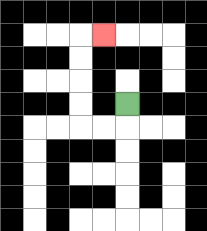{'start': '[5, 4]', 'end': '[4, 1]', 'path_directions': 'D,L,L,U,U,U,U,R', 'path_coordinates': '[[5, 4], [5, 5], [4, 5], [3, 5], [3, 4], [3, 3], [3, 2], [3, 1], [4, 1]]'}